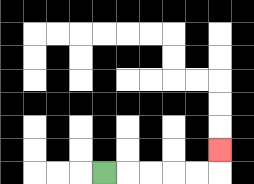{'start': '[4, 7]', 'end': '[9, 6]', 'path_directions': 'R,R,R,R,R,U', 'path_coordinates': '[[4, 7], [5, 7], [6, 7], [7, 7], [8, 7], [9, 7], [9, 6]]'}